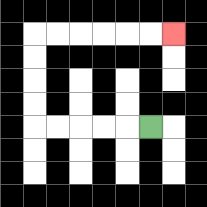{'start': '[6, 5]', 'end': '[7, 1]', 'path_directions': 'L,L,L,L,L,U,U,U,U,R,R,R,R,R,R', 'path_coordinates': '[[6, 5], [5, 5], [4, 5], [3, 5], [2, 5], [1, 5], [1, 4], [1, 3], [1, 2], [1, 1], [2, 1], [3, 1], [4, 1], [5, 1], [6, 1], [7, 1]]'}